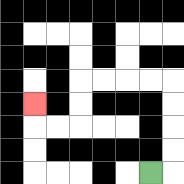{'start': '[6, 7]', 'end': '[1, 4]', 'path_directions': 'R,U,U,U,U,L,L,L,L,D,D,L,L,U', 'path_coordinates': '[[6, 7], [7, 7], [7, 6], [7, 5], [7, 4], [7, 3], [6, 3], [5, 3], [4, 3], [3, 3], [3, 4], [3, 5], [2, 5], [1, 5], [1, 4]]'}